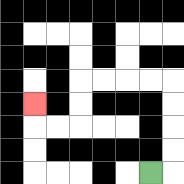{'start': '[6, 7]', 'end': '[1, 4]', 'path_directions': 'R,U,U,U,U,L,L,L,L,D,D,L,L,U', 'path_coordinates': '[[6, 7], [7, 7], [7, 6], [7, 5], [7, 4], [7, 3], [6, 3], [5, 3], [4, 3], [3, 3], [3, 4], [3, 5], [2, 5], [1, 5], [1, 4]]'}